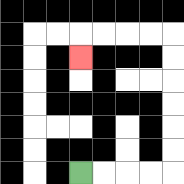{'start': '[3, 7]', 'end': '[3, 2]', 'path_directions': 'R,R,R,R,U,U,U,U,U,U,L,L,L,L,D', 'path_coordinates': '[[3, 7], [4, 7], [5, 7], [6, 7], [7, 7], [7, 6], [7, 5], [7, 4], [7, 3], [7, 2], [7, 1], [6, 1], [5, 1], [4, 1], [3, 1], [3, 2]]'}